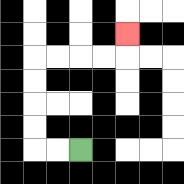{'start': '[3, 6]', 'end': '[5, 1]', 'path_directions': 'L,L,U,U,U,U,R,R,R,R,U', 'path_coordinates': '[[3, 6], [2, 6], [1, 6], [1, 5], [1, 4], [1, 3], [1, 2], [2, 2], [3, 2], [4, 2], [5, 2], [5, 1]]'}